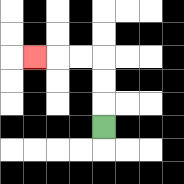{'start': '[4, 5]', 'end': '[1, 2]', 'path_directions': 'U,U,U,L,L,L', 'path_coordinates': '[[4, 5], [4, 4], [4, 3], [4, 2], [3, 2], [2, 2], [1, 2]]'}